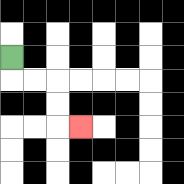{'start': '[0, 2]', 'end': '[3, 5]', 'path_directions': 'D,R,R,D,D,R', 'path_coordinates': '[[0, 2], [0, 3], [1, 3], [2, 3], [2, 4], [2, 5], [3, 5]]'}